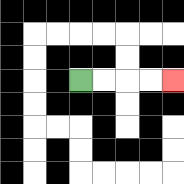{'start': '[3, 3]', 'end': '[7, 3]', 'path_directions': 'R,R,R,R', 'path_coordinates': '[[3, 3], [4, 3], [5, 3], [6, 3], [7, 3]]'}